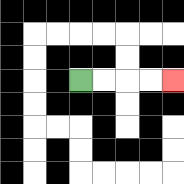{'start': '[3, 3]', 'end': '[7, 3]', 'path_directions': 'R,R,R,R', 'path_coordinates': '[[3, 3], [4, 3], [5, 3], [6, 3], [7, 3]]'}